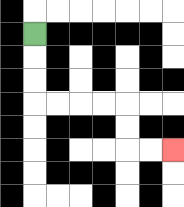{'start': '[1, 1]', 'end': '[7, 6]', 'path_directions': 'D,D,D,R,R,R,R,D,D,R,R', 'path_coordinates': '[[1, 1], [1, 2], [1, 3], [1, 4], [2, 4], [3, 4], [4, 4], [5, 4], [5, 5], [5, 6], [6, 6], [7, 6]]'}